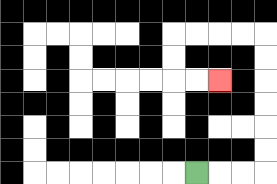{'start': '[8, 7]', 'end': '[9, 3]', 'path_directions': 'R,R,R,U,U,U,U,U,U,L,L,L,L,D,D,R,R', 'path_coordinates': '[[8, 7], [9, 7], [10, 7], [11, 7], [11, 6], [11, 5], [11, 4], [11, 3], [11, 2], [11, 1], [10, 1], [9, 1], [8, 1], [7, 1], [7, 2], [7, 3], [8, 3], [9, 3]]'}